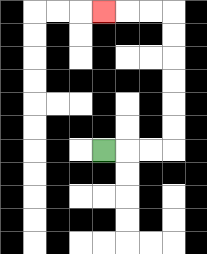{'start': '[4, 6]', 'end': '[4, 0]', 'path_directions': 'R,R,R,U,U,U,U,U,U,L,L,L', 'path_coordinates': '[[4, 6], [5, 6], [6, 6], [7, 6], [7, 5], [7, 4], [7, 3], [7, 2], [7, 1], [7, 0], [6, 0], [5, 0], [4, 0]]'}